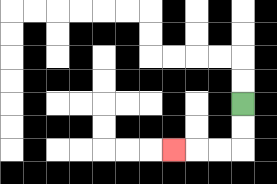{'start': '[10, 4]', 'end': '[7, 6]', 'path_directions': 'D,D,L,L,L', 'path_coordinates': '[[10, 4], [10, 5], [10, 6], [9, 6], [8, 6], [7, 6]]'}